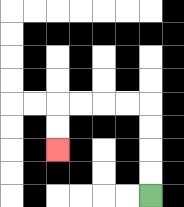{'start': '[6, 8]', 'end': '[2, 6]', 'path_directions': 'U,U,U,U,L,L,L,L,D,D', 'path_coordinates': '[[6, 8], [6, 7], [6, 6], [6, 5], [6, 4], [5, 4], [4, 4], [3, 4], [2, 4], [2, 5], [2, 6]]'}